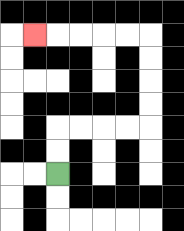{'start': '[2, 7]', 'end': '[1, 1]', 'path_directions': 'U,U,R,R,R,R,U,U,U,U,L,L,L,L,L', 'path_coordinates': '[[2, 7], [2, 6], [2, 5], [3, 5], [4, 5], [5, 5], [6, 5], [6, 4], [6, 3], [6, 2], [6, 1], [5, 1], [4, 1], [3, 1], [2, 1], [1, 1]]'}